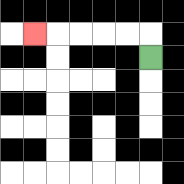{'start': '[6, 2]', 'end': '[1, 1]', 'path_directions': 'U,L,L,L,L,L', 'path_coordinates': '[[6, 2], [6, 1], [5, 1], [4, 1], [3, 1], [2, 1], [1, 1]]'}